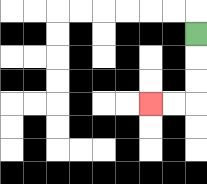{'start': '[8, 1]', 'end': '[6, 4]', 'path_directions': 'D,D,D,L,L', 'path_coordinates': '[[8, 1], [8, 2], [8, 3], [8, 4], [7, 4], [6, 4]]'}